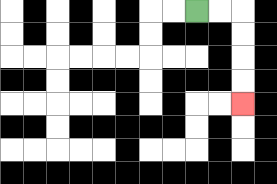{'start': '[8, 0]', 'end': '[10, 4]', 'path_directions': 'R,R,D,D,D,D', 'path_coordinates': '[[8, 0], [9, 0], [10, 0], [10, 1], [10, 2], [10, 3], [10, 4]]'}